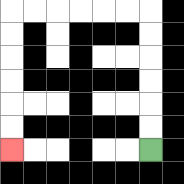{'start': '[6, 6]', 'end': '[0, 6]', 'path_directions': 'U,U,U,U,U,U,L,L,L,L,L,L,D,D,D,D,D,D', 'path_coordinates': '[[6, 6], [6, 5], [6, 4], [6, 3], [6, 2], [6, 1], [6, 0], [5, 0], [4, 0], [3, 0], [2, 0], [1, 0], [0, 0], [0, 1], [0, 2], [0, 3], [0, 4], [0, 5], [0, 6]]'}